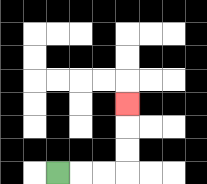{'start': '[2, 7]', 'end': '[5, 4]', 'path_directions': 'R,R,R,U,U,U', 'path_coordinates': '[[2, 7], [3, 7], [4, 7], [5, 7], [5, 6], [5, 5], [5, 4]]'}